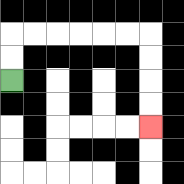{'start': '[0, 3]', 'end': '[6, 5]', 'path_directions': 'U,U,R,R,R,R,R,R,D,D,D,D', 'path_coordinates': '[[0, 3], [0, 2], [0, 1], [1, 1], [2, 1], [3, 1], [4, 1], [5, 1], [6, 1], [6, 2], [6, 3], [6, 4], [6, 5]]'}